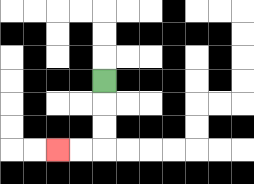{'start': '[4, 3]', 'end': '[2, 6]', 'path_directions': 'D,D,D,L,L', 'path_coordinates': '[[4, 3], [4, 4], [4, 5], [4, 6], [3, 6], [2, 6]]'}